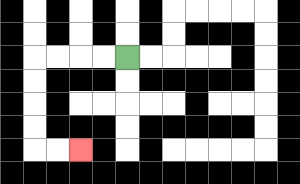{'start': '[5, 2]', 'end': '[3, 6]', 'path_directions': 'L,L,L,L,D,D,D,D,R,R', 'path_coordinates': '[[5, 2], [4, 2], [3, 2], [2, 2], [1, 2], [1, 3], [1, 4], [1, 5], [1, 6], [2, 6], [3, 6]]'}